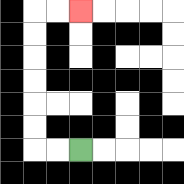{'start': '[3, 6]', 'end': '[3, 0]', 'path_directions': 'L,L,U,U,U,U,U,U,R,R', 'path_coordinates': '[[3, 6], [2, 6], [1, 6], [1, 5], [1, 4], [1, 3], [1, 2], [1, 1], [1, 0], [2, 0], [3, 0]]'}